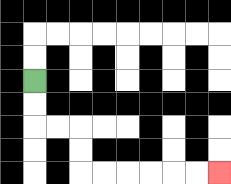{'start': '[1, 3]', 'end': '[9, 7]', 'path_directions': 'D,D,R,R,D,D,R,R,R,R,R,R', 'path_coordinates': '[[1, 3], [1, 4], [1, 5], [2, 5], [3, 5], [3, 6], [3, 7], [4, 7], [5, 7], [6, 7], [7, 7], [8, 7], [9, 7]]'}